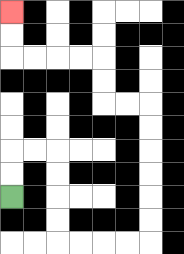{'start': '[0, 8]', 'end': '[0, 0]', 'path_directions': 'U,U,R,R,D,D,D,D,R,R,R,R,U,U,U,U,U,U,L,L,U,U,L,L,L,L,U,U', 'path_coordinates': '[[0, 8], [0, 7], [0, 6], [1, 6], [2, 6], [2, 7], [2, 8], [2, 9], [2, 10], [3, 10], [4, 10], [5, 10], [6, 10], [6, 9], [6, 8], [6, 7], [6, 6], [6, 5], [6, 4], [5, 4], [4, 4], [4, 3], [4, 2], [3, 2], [2, 2], [1, 2], [0, 2], [0, 1], [0, 0]]'}